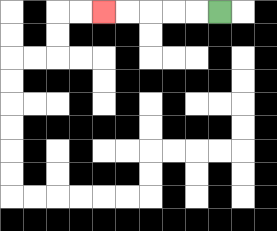{'start': '[9, 0]', 'end': '[4, 0]', 'path_directions': 'L,L,L,L,L', 'path_coordinates': '[[9, 0], [8, 0], [7, 0], [6, 0], [5, 0], [4, 0]]'}